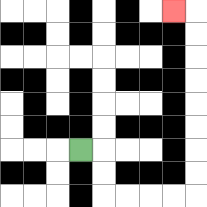{'start': '[3, 6]', 'end': '[7, 0]', 'path_directions': 'R,D,D,R,R,R,R,U,U,U,U,U,U,U,U,L', 'path_coordinates': '[[3, 6], [4, 6], [4, 7], [4, 8], [5, 8], [6, 8], [7, 8], [8, 8], [8, 7], [8, 6], [8, 5], [8, 4], [8, 3], [8, 2], [8, 1], [8, 0], [7, 0]]'}